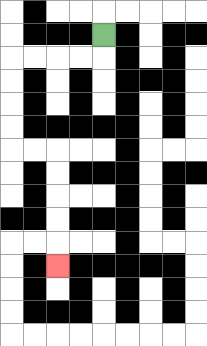{'start': '[4, 1]', 'end': '[2, 11]', 'path_directions': 'D,L,L,L,L,D,D,D,D,R,R,D,D,D,D,D', 'path_coordinates': '[[4, 1], [4, 2], [3, 2], [2, 2], [1, 2], [0, 2], [0, 3], [0, 4], [0, 5], [0, 6], [1, 6], [2, 6], [2, 7], [2, 8], [2, 9], [2, 10], [2, 11]]'}